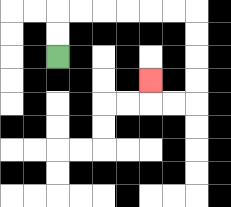{'start': '[2, 2]', 'end': '[6, 3]', 'path_directions': 'U,U,R,R,R,R,R,R,D,D,D,D,L,L,U', 'path_coordinates': '[[2, 2], [2, 1], [2, 0], [3, 0], [4, 0], [5, 0], [6, 0], [7, 0], [8, 0], [8, 1], [8, 2], [8, 3], [8, 4], [7, 4], [6, 4], [6, 3]]'}